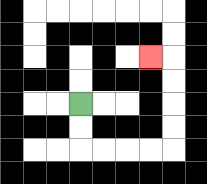{'start': '[3, 4]', 'end': '[6, 2]', 'path_directions': 'D,D,R,R,R,R,U,U,U,U,L', 'path_coordinates': '[[3, 4], [3, 5], [3, 6], [4, 6], [5, 6], [6, 6], [7, 6], [7, 5], [7, 4], [7, 3], [7, 2], [6, 2]]'}